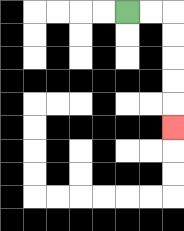{'start': '[5, 0]', 'end': '[7, 5]', 'path_directions': 'R,R,D,D,D,D,D', 'path_coordinates': '[[5, 0], [6, 0], [7, 0], [7, 1], [7, 2], [7, 3], [7, 4], [7, 5]]'}